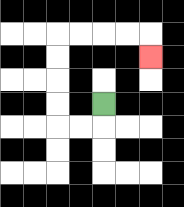{'start': '[4, 4]', 'end': '[6, 2]', 'path_directions': 'D,L,L,U,U,U,U,R,R,R,R,D', 'path_coordinates': '[[4, 4], [4, 5], [3, 5], [2, 5], [2, 4], [2, 3], [2, 2], [2, 1], [3, 1], [4, 1], [5, 1], [6, 1], [6, 2]]'}